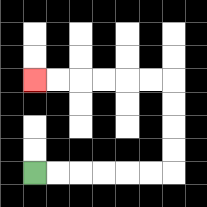{'start': '[1, 7]', 'end': '[1, 3]', 'path_directions': 'R,R,R,R,R,R,U,U,U,U,L,L,L,L,L,L', 'path_coordinates': '[[1, 7], [2, 7], [3, 7], [4, 7], [5, 7], [6, 7], [7, 7], [7, 6], [7, 5], [7, 4], [7, 3], [6, 3], [5, 3], [4, 3], [3, 3], [2, 3], [1, 3]]'}